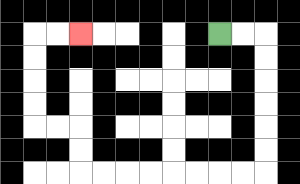{'start': '[9, 1]', 'end': '[3, 1]', 'path_directions': 'R,R,D,D,D,D,D,D,L,L,L,L,L,L,L,L,U,U,L,L,U,U,U,U,R,R', 'path_coordinates': '[[9, 1], [10, 1], [11, 1], [11, 2], [11, 3], [11, 4], [11, 5], [11, 6], [11, 7], [10, 7], [9, 7], [8, 7], [7, 7], [6, 7], [5, 7], [4, 7], [3, 7], [3, 6], [3, 5], [2, 5], [1, 5], [1, 4], [1, 3], [1, 2], [1, 1], [2, 1], [3, 1]]'}